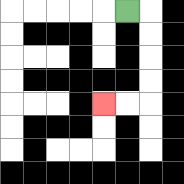{'start': '[5, 0]', 'end': '[4, 4]', 'path_directions': 'R,D,D,D,D,L,L', 'path_coordinates': '[[5, 0], [6, 0], [6, 1], [6, 2], [6, 3], [6, 4], [5, 4], [4, 4]]'}